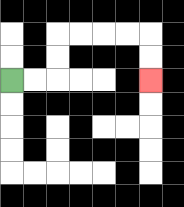{'start': '[0, 3]', 'end': '[6, 3]', 'path_directions': 'R,R,U,U,R,R,R,R,D,D', 'path_coordinates': '[[0, 3], [1, 3], [2, 3], [2, 2], [2, 1], [3, 1], [4, 1], [5, 1], [6, 1], [6, 2], [6, 3]]'}